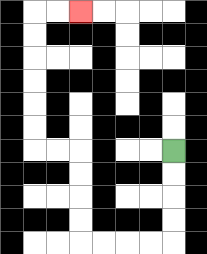{'start': '[7, 6]', 'end': '[3, 0]', 'path_directions': 'D,D,D,D,L,L,L,L,U,U,U,U,L,L,U,U,U,U,U,U,R,R', 'path_coordinates': '[[7, 6], [7, 7], [7, 8], [7, 9], [7, 10], [6, 10], [5, 10], [4, 10], [3, 10], [3, 9], [3, 8], [3, 7], [3, 6], [2, 6], [1, 6], [1, 5], [1, 4], [1, 3], [1, 2], [1, 1], [1, 0], [2, 0], [3, 0]]'}